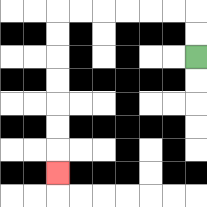{'start': '[8, 2]', 'end': '[2, 7]', 'path_directions': 'U,U,L,L,L,L,L,L,D,D,D,D,D,D,D', 'path_coordinates': '[[8, 2], [8, 1], [8, 0], [7, 0], [6, 0], [5, 0], [4, 0], [3, 0], [2, 0], [2, 1], [2, 2], [2, 3], [2, 4], [2, 5], [2, 6], [2, 7]]'}